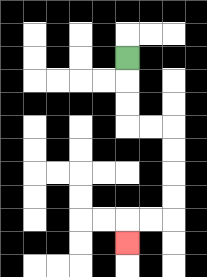{'start': '[5, 2]', 'end': '[5, 10]', 'path_directions': 'D,D,D,R,R,D,D,D,D,L,L,D', 'path_coordinates': '[[5, 2], [5, 3], [5, 4], [5, 5], [6, 5], [7, 5], [7, 6], [7, 7], [7, 8], [7, 9], [6, 9], [5, 9], [5, 10]]'}